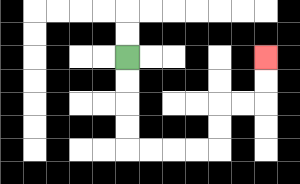{'start': '[5, 2]', 'end': '[11, 2]', 'path_directions': 'D,D,D,D,R,R,R,R,U,U,R,R,U,U', 'path_coordinates': '[[5, 2], [5, 3], [5, 4], [5, 5], [5, 6], [6, 6], [7, 6], [8, 6], [9, 6], [9, 5], [9, 4], [10, 4], [11, 4], [11, 3], [11, 2]]'}